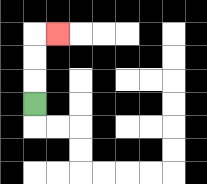{'start': '[1, 4]', 'end': '[2, 1]', 'path_directions': 'U,U,U,R', 'path_coordinates': '[[1, 4], [1, 3], [1, 2], [1, 1], [2, 1]]'}